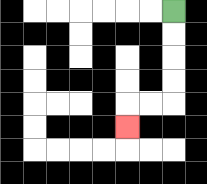{'start': '[7, 0]', 'end': '[5, 5]', 'path_directions': 'D,D,D,D,L,L,D', 'path_coordinates': '[[7, 0], [7, 1], [7, 2], [7, 3], [7, 4], [6, 4], [5, 4], [5, 5]]'}